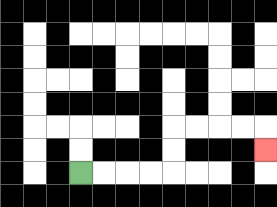{'start': '[3, 7]', 'end': '[11, 6]', 'path_directions': 'R,R,R,R,U,U,R,R,R,R,D', 'path_coordinates': '[[3, 7], [4, 7], [5, 7], [6, 7], [7, 7], [7, 6], [7, 5], [8, 5], [9, 5], [10, 5], [11, 5], [11, 6]]'}